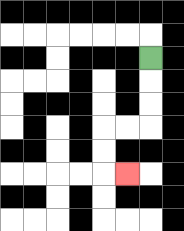{'start': '[6, 2]', 'end': '[5, 7]', 'path_directions': 'D,D,D,L,L,D,D,R', 'path_coordinates': '[[6, 2], [6, 3], [6, 4], [6, 5], [5, 5], [4, 5], [4, 6], [4, 7], [5, 7]]'}